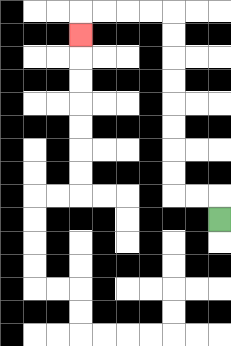{'start': '[9, 9]', 'end': '[3, 1]', 'path_directions': 'U,L,L,U,U,U,U,U,U,U,U,L,L,L,L,D', 'path_coordinates': '[[9, 9], [9, 8], [8, 8], [7, 8], [7, 7], [7, 6], [7, 5], [7, 4], [7, 3], [7, 2], [7, 1], [7, 0], [6, 0], [5, 0], [4, 0], [3, 0], [3, 1]]'}